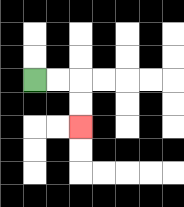{'start': '[1, 3]', 'end': '[3, 5]', 'path_directions': 'R,R,D,D', 'path_coordinates': '[[1, 3], [2, 3], [3, 3], [3, 4], [3, 5]]'}